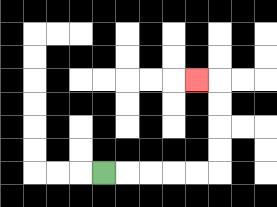{'start': '[4, 7]', 'end': '[8, 3]', 'path_directions': 'R,R,R,R,R,U,U,U,U,L', 'path_coordinates': '[[4, 7], [5, 7], [6, 7], [7, 7], [8, 7], [9, 7], [9, 6], [9, 5], [9, 4], [9, 3], [8, 3]]'}